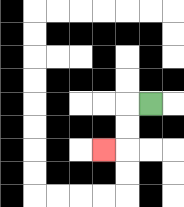{'start': '[6, 4]', 'end': '[4, 6]', 'path_directions': 'L,D,D,L', 'path_coordinates': '[[6, 4], [5, 4], [5, 5], [5, 6], [4, 6]]'}